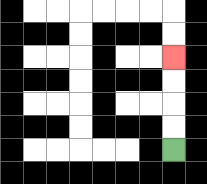{'start': '[7, 6]', 'end': '[7, 2]', 'path_directions': 'U,U,U,U', 'path_coordinates': '[[7, 6], [7, 5], [7, 4], [7, 3], [7, 2]]'}